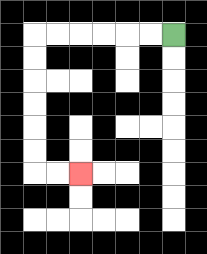{'start': '[7, 1]', 'end': '[3, 7]', 'path_directions': 'L,L,L,L,L,L,D,D,D,D,D,D,R,R', 'path_coordinates': '[[7, 1], [6, 1], [5, 1], [4, 1], [3, 1], [2, 1], [1, 1], [1, 2], [1, 3], [1, 4], [1, 5], [1, 6], [1, 7], [2, 7], [3, 7]]'}